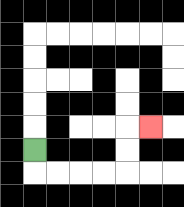{'start': '[1, 6]', 'end': '[6, 5]', 'path_directions': 'D,R,R,R,R,U,U,R', 'path_coordinates': '[[1, 6], [1, 7], [2, 7], [3, 7], [4, 7], [5, 7], [5, 6], [5, 5], [6, 5]]'}